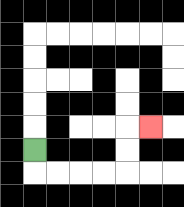{'start': '[1, 6]', 'end': '[6, 5]', 'path_directions': 'D,R,R,R,R,U,U,R', 'path_coordinates': '[[1, 6], [1, 7], [2, 7], [3, 7], [4, 7], [5, 7], [5, 6], [5, 5], [6, 5]]'}